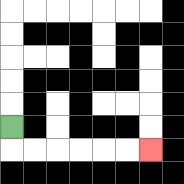{'start': '[0, 5]', 'end': '[6, 6]', 'path_directions': 'D,R,R,R,R,R,R', 'path_coordinates': '[[0, 5], [0, 6], [1, 6], [2, 6], [3, 6], [4, 6], [5, 6], [6, 6]]'}